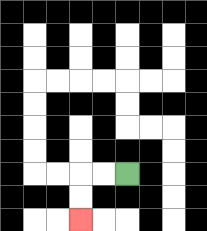{'start': '[5, 7]', 'end': '[3, 9]', 'path_directions': 'L,L,D,D', 'path_coordinates': '[[5, 7], [4, 7], [3, 7], [3, 8], [3, 9]]'}